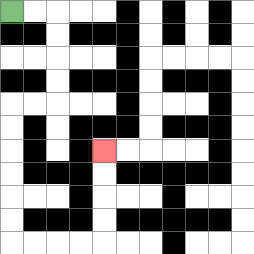{'start': '[0, 0]', 'end': '[4, 6]', 'path_directions': 'R,R,D,D,D,D,L,L,D,D,D,D,D,D,R,R,R,R,U,U,U,U', 'path_coordinates': '[[0, 0], [1, 0], [2, 0], [2, 1], [2, 2], [2, 3], [2, 4], [1, 4], [0, 4], [0, 5], [0, 6], [0, 7], [0, 8], [0, 9], [0, 10], [1, 10], [2, 10], [3, 10], [4, 10], [4, 9], [4, 8], [4, 7], [4, 6]]'}